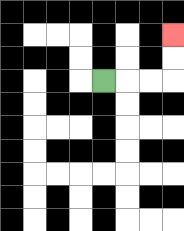{'start': '[4, 3]', 'end': '[7, 1]', 'path_directions': 'R,R,R,U,U', 'path_coordinates': '[[4, 3], [5, 3], [6, 3], [7, 3], [7, 2], [7, 1]]'}